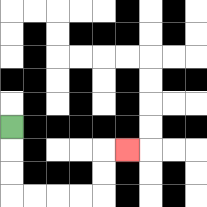{'start': '[0, 5]', 'end': '[5, 6]', 'path_directions': 'D,D,D,R,R,R,R,U,U,R', 'path_coordinates': '[[0, 5], [0, 6], [0, 7], [0, 8], [1, 8], [2, 8], [3, 8], [4, 8], [4, 7], [4, 6], [5, 6]]'}